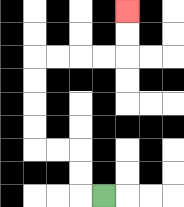{'start': '[4, 8]', 'end': '[5, 0]', 'path_directions': 'L,U,U,L,L,U,U,U,U,R,R,R,R,U,U', 'path_coordinates': '[[4, 8], [3, 8], [3, 7], [3, 6], [2, 6], [1, 6], [1, 5], [1, 4], [1, 3], [1, 2], [2, 2], [3, 2], [4, 2], [5, 2], [5, 1], [5, 0]]'}